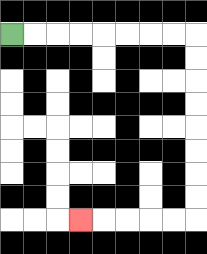{'start': '[0, 1]', 'end': '[3, 9]', 'path_directions': 'R,R,R,R,R,R,R,R,D,D,D,D,D,D,D,D,L,L,L,L,L', 'path_coordinates': '[[0, 1], [1, 1], [2, 1], [3, 1], [4, 1], [5, 1], [6, 1], [7, 1], [8, 1], [8, 2], [8, 3], [8, 4], [8, 5], [8, 6], [8, 7], [8, 8], [8, 9], [7, 9], [6, 9], [5, 9], [4, 9], [3, 9]]'}